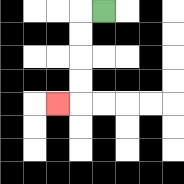{'start': '[4, 0]', 'end': '[2, 4]', 'path_directions': 'L,D,D,D,D,L', 'path_coordinates': '[[4, 0], [3, 0], [3, 1], [3, 2], [3, 3], [3, 4], [2, 4]]'}